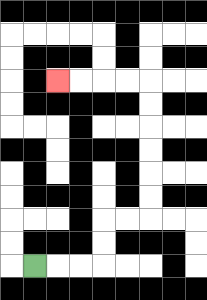{'start': '[1, 11]', 'end': '[2, 3]', 'path_directions': 'R,R,R,U,U,R,R,U,U,U,U,U,U,L,L,L,L', 'path_coordinates': '[[1, 11], [2, 11], [3, 11], [4, 11], [4, 10], [4, 9], [5, 9], [6, 9], [6, 8], [6, 7], [6, 6], [6, 5], [6, 4], [6, 3], [5, 3], [4, 3], [3, 3], [2, 3]]'}